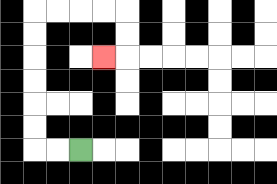{'start': '[3, 6]', 'end': '[4, 2]', 'path_directions': 'L,L,U,U,U,U,U,U,R,R,R,R,D,D,L', 'path_coordinates': '[[3, 6], [2, 6], [1, 6], [1, 5], [1, 4], [1, 3], [1, 2], [1, 1], [1, 0], [2, 0], [3, 0], [4, 0], [5, 0], [5, 1], [5, 2], [4, 2]]'}